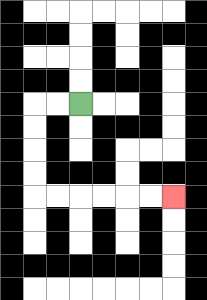{'start': '[3, 4]', 'end': '[7, 8]', 'path_directions': 'L,L,D,D,D,D,R,R,R,R,R,R', 'path_coordinates': '[[3, 4], [2, 4], [1, 4], [1, 5], [1, 6], [1, 7], [1, 8], [2, 8], [3, 8], [4, 8], [5, 8], [6, 8], [7, 8]]'}